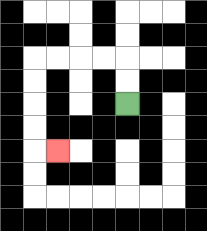{'start': '[5, 4]', 'end': '[2, 6]', 'path_directions': 'U,U,L,L,L,L,D,D,D,D,R', 'path_coordinates': '[[5, 4], [5, 3], [5, 2], [4, 2], [3, 2], [2, 2], [1, 2], [1, 3], [1, 4], [1, 5], [1, 6], [2, 6]]'}